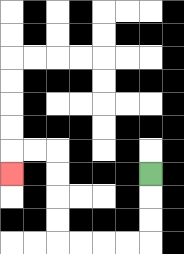{'start': '[6, 7]', 'end': '[0, 7]', 'path_directions': 'D,D,D,L,L,L,L,U,U,U,U,L,L,D', 'path_coordinates': '[[6, 7], [6, 8], [6, 9], [6, 10], [5, 10], [4, 10], [3, 10], [2, 10], [2, 9], [2, 8], [2, 7], [2, 6], [1, 6], [0, 6], [0, 7]]'}